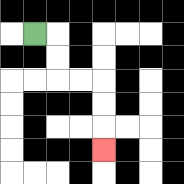{'start': '[1, 1]', 'end': '[4, 6]', 'path_directions': 'R,D,D,R,R,D,D,D', 'path_coordinates': '[[1, 1], [2, 1], [2, 2], [2, 3], [3, 3], [4, 3], [4, 4], [4, 5], [4, 6]]'}